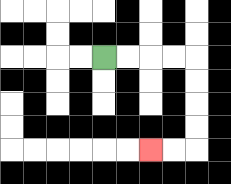{'start': '[4, 2]', 'end': '[6, 6]', 'path_directions': 'R,R,R,R,D,D,D,D,L,L', 'path_coordinates': '[[4, 2], [5, 2], [6, 2], [7, 2], [8, 2], [8, 3], [8, 4], [8, 5], [8, 6], [7, 6], [6, 6]]'}